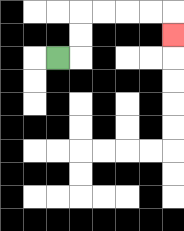{'start': '[2, 2]', 'end': '[7, 1]', 'path_directions': 'R,U,U,R,R,R,R,D', 'path_coordinates': '[[2, 2], [3, 2], [3, 1], [3, 0], [4, 0], [5, 0], [6, 0], [7, 0], [7, 1]]'}